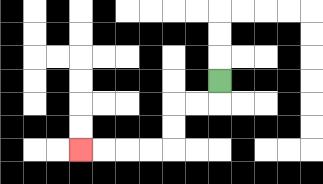{'start': '[9, 3]', 'end': '[3, 6]', 'path_directions': 'D,L,L,D,D,L,L,L,L', 'path_coordinates': '[[9, 3], [9, 4], [8, 4], [7, 4], [7, 5], [7, 6], [6, 6], [5, 6], [4, 6], [3, 6]]'}